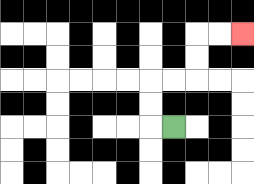{'start': '[7, 5]', 'end': '[10, 1]', 'path_directions': 'L,U,U,R,R,U,U,R,R', 'path_coordinates': '[[7, 5], [6, 5], [6, 4], [6, 3], [7, 3], [8, 3], [8, 2], [8, 1], [9, 1], [10, 1]]'}